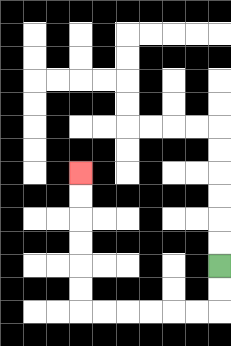{'start': '[9, 11]', 'end': '[3, 7]', 'path_directions': 'D,D,L,L,L,L,L,L,U,U,U,U,U,U', 'path_coordinates': '[[9, 11], [9, 12], [9, 13], [8, 13], [7, 13], [6, 13], [5, 13], [4, 13], [3, 13], [3, 12], [3, 11], [3, 10], [3, 9], [3, 8], [3, 7]]'}